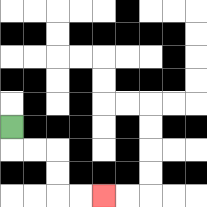{'start': '[0, 5]', 'end': '[4, 8]', 'path_directions': 'D,R,R,D,D,R,R', 'path_coordinates': '[[0, 5], [0, 6], [1, 6], [2, 6], [2, 7], [2, 8], [3, 8], [4, 8]]'}